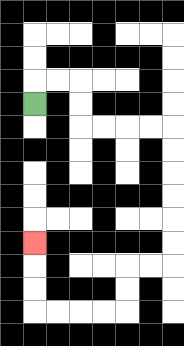{'start': '[1, 4]', 'end': '[1, 10]', 'path_directions': 'U,R,R,D,D,R,R,R,R,D,D,D,D,D,D,L,L,D,D,L,L,L,L,U,U,U', 'path_coordinates': '[[1, 4], [1, 3], [2, 3], [3, 3], [3, 4], [3, 5], [4, 5], [5, 5], [6, 5], [7, 5], [7, 6], [7, 7], [7, 8], [7, 9], [7, 10], [7, 11], [6, 11], [5, 11], [5, 12], [5, 13], [4, 13], [3, 13], [2, 13], [1, 13], [1, 12], [1, 11], [1, 10]]'}